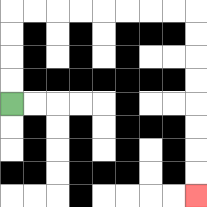{'start': '[0, 4]', 'end': '[8, 8]', 'path_directions': 'U,U,U,U,R,R,R,R,R,R,R,R,D,D,D,D,D,D,D,D', 'path_coordinates': '[[0, 4], [0, 3], [0, 2], [0, 1], [0, 0], [1, 0], [2, 0], [3, 0], [4, 0], [5, 0], [6, 0], [7, 0], [8, 0], [8, 1], [8, 2], [8, 3], [8, 4], [8, 5], [8, 6], [8, 7], [8, 8]]'}